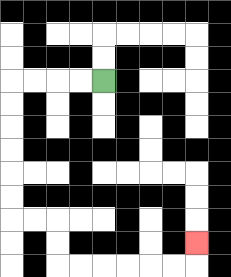{'start': '[4, 3]', 'end': '[8, 10]', 'path_directions': 'L,L,L,L,D,D,D,D,D,D,R,R,D,D,R,R,R,R,R,R,U', 'path_coordinates': '[[4, 3], [3, 3], [2, 3], [1, 3], [0, 3], [0, 4], [0, 5], [0, 6], [0, 7], [0, 8], [0, 9], [1, 9], [2, 9], [2, 10], [2, 11], [3, 11], [4, 11], [5, 11], [6, 11], [7, 11], [8, 11], [8, 10]]'}